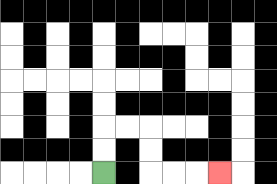{'start': '[4, 7]', 'end': '[9, 7]', 'path_directions': 'U,U,R,R,D,D,R,R,R', 'path_coordinates': '[[4, 7], [4, 6], [4, 5], [5, 5], [6, 5], [6, 6], [6, 7], [7, 7], [8, 7], [9, 7]]'}